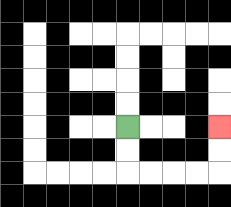{'start': '[5, 5]', 'end': '[9, 5]', 'path_directions': 'D,D,R,R,R,R,U,U', 'path_coordinates': '[[5, 5], [5, 6], [5, 7], [6, 7], [7, 7], [8, 7], [9, 7], [9, 6], [9, 5]]'}